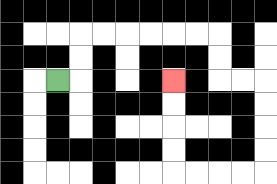{'start': '[2, 3]', 'end': '[7, 3]', 'path_directions': 'R,U,U,R,R,R,R,R,R,D,D,R,R,D,D,D,D,L,L,L,L,U,U,U,U', 'path_coordinates': '[[2, 3], [3, 3], [3, 2], [3, 1], [4, 1], [5, 1], [6, 1], [7, 1], [8, 1], [9, 1], [9, 2], [9, 3], [10, 3], [11, 3], [11, 4], [11, 5], [11, 6], [11, 7], [10, 7], [9, 7], [8, 7], [7, 7], [7, 6], [7, 5], [7, 4], [7, 3]]'}